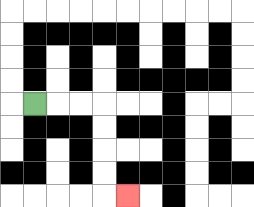{'start': '[1, 4]', 'end': '[5, 8]', 'path_directions': 'R,R,R,D,D,D,D,R', 'path_coordinates': '[[1, 4], [2, 4], [3, 4], [4, 4], [4, 5], [4, 6], [4, 7], [4, 8], [5, 8]]'}